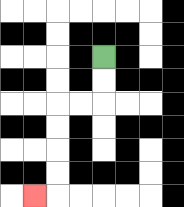{'start': '[4, 2]', 'end': '[1, 8]', 'path_directions': 'D,D,L,L,D,D,D,D,L', 'path_coordinates': '[[4, 2], [4, 3], [4, 4], [3, 4], [2, 4], [2, 5], [2, 6], [2, 7], [2, 8], [1, 8]]'}